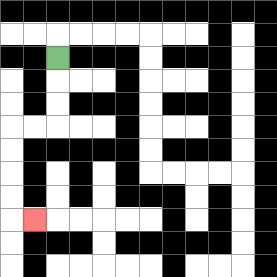{'start': '[2, 2]', 'end': '[1, 9]', 'path_directions': 'D,D,D,L,L,D,D,D,D,R', 'path_coordinates': '[[2, 2], [2, 3], [2, 4], [2, 5], [1, 5], [0, 5], [0, 6], [0, 7], [0, 8], [0, 9], [1, 9]]'}